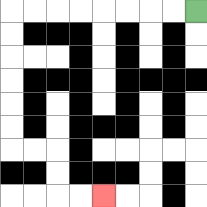{'start': '[8, 0]', 'end': '[4, 8]', 'path_directions': 'L,L,L,L,L,L,L,L,D,D,D,D,D,D,R,R,D,D,R,R', 'path_coordinates': '[[8, 0], [7, 0], [6, 0], [5, 0], [4, 0], [3, 0], [2, 0], [1, 0], [0, 0], [0, 1], [0, 2], [0, 3], [0, 4], [0, 5], [0, 6], [1, 6], [2, 6], [2, 7], [2, 8], [3, 8], [4, 8]]'}